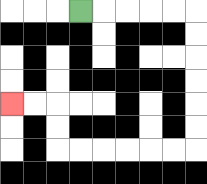{'start': '[3, 0]', 'end': '[0, 4]', 'path_directions': 'R,R,R,R,R,D,D,D,D,D,D,L,L,L,L,L,L,U,U,L,L', 'path_coordinates': '[[3, 0], [4, 0], [5, 0], [6, 0], [7, 0], [8, 0], [8, 1], [8, 2], [8, 3], [8, 4], [8, 5], [8, 6], [7, 6], [6, 6], [5, 6], [4, 6], [3, 6], [2, 6], [2, 5], [2, 4], [1, 4], [0, 4]]'}